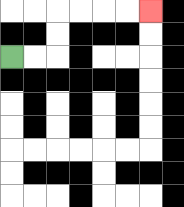{'start': '[0, 2]', 'end': '[6, 0]', 'path_directions': 'R,R,U,U,R,R,R,R', 'path_coordinates': '[[0, 2], [1, 2], [2, 2], [2, 1], [2, 0], [3, 0], [4, 0], [5, 0], [6, 0]]'}